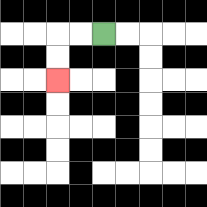{'start': '[4, 1]', 'end': '[2, 3]', 'path_directions': 'L,L,D,D', 'path_coordinates': '[[4, 1], [3, 1], [2, 1], [2, 2], [2, 3]]'}